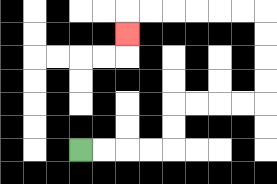{'start': '[3, 6]', 'end': '[5, 1]', 'path_directions': 'R,R,R,R,U,U,R,R,R,R,U,U,U,U,L,L,L,L,L,L,D', 'path_coordinates': '[[3, 6], [4, 6], [5, 6], [6, 6], [7, 6], [7, 5], [7, 4], [8, 4], [9, 4], [10, 4], [11, 4], [11, 3], [11, 2], [11, 1], [11, 0], [10, 0], [9, 0], [8, 0], [7, 0], [6, 0], [5, 0], [5, 1]]'}